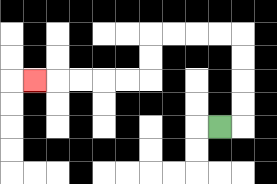{'start': '[9, 5]', 'end': '[1, 3]', 'path_directions': 'R,U,U,U,U,L,L,L,L,D,D,L,L,L,L,L', 'path_coordinates': '[[9, 5], [10, 5], [10, 4], [10, 3], [10, 2], [10, 1], [9, 1], [8, 1], [7, 1], [6, 1], [6, 2], [6, 3], [5, 3], [4, 3], [3, 3], [2, 3], [1, 3]]'}